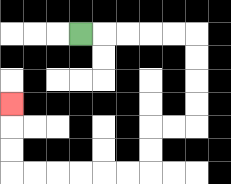{'start': '[3, 1]', 'end': '[0, 4]', 'path_directions': 'R,R,R,R,R,D,D,D,D,L,L,D,D,L,L,L,L,L,L,U,U,U', 'path_coordinates': '[[3, 1], [4, 1], [5, 1], [6, 1], [7, 1], [8, 1], [8, 2], [8, 3], [8, 4], [8, 5], [7, 5], [6, 5], [6, 6], [6, 7], [5, 7], [4, 7], [3, 7], [2, 7], [1, 7], [0, 7], [0, 6], [0, 5], [0, 4]]'}